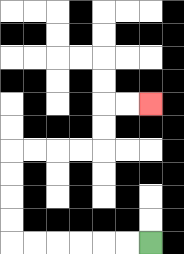{'start': '[6, 10]', 'end': '[6, 4]', 'path_directions': 'L,L,L,L,L,L,U,U,U,U,R,R,R,R,U,U,R,R', 'path_coordinates': '[[6, 10], [5, 10], [4, 10], [3, 10], [2, 10], [1, 10], [0, 10], [0, 9], [0, 8], [0, 7], [0, 6], [1, 6], [2, 6], [3, 6], [4, 6], [4, 5], [4, 4], [5, 4], [6, 4]]'}